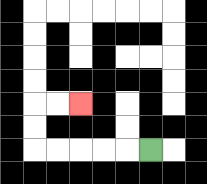{'start': '[6, 6]', 'end': '[3, 4]', 'path_directions': 'L,L,L,L,L,U,U,R,R', 'path_coordinates': '[[6, 6], [5, 6], [4, 6], [3, 6], [2, 6], [1, 6], [1, 5], [1, 4], [2, 4], [3, 4]]'}